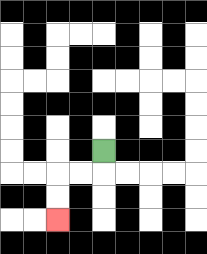{'start': '[4, 6]', 'end': '[2, 9]', 'path_directions': 'D,L,L,D,D', 'path_coordinates': '[[4, 6], [4, 7], [3, 7], [2, 7], [2, 8], [2, 9]]'}